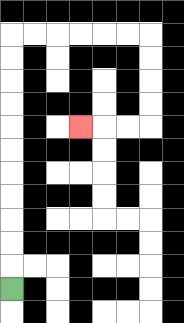{'start': '[0, 12]', 'end': '[3, 5]', 'path_directions': 'U,U,U,U,U,U,U,U,U,U,U,R,R,R,R,R,R,D,D,D,D,L,L,L', 'path_coordinates': '[[0, 12], [0, 11], [0, 10], [0, 9], [0, 8], [0, 7], [0, 6], [0, 5], [0, 4], [0, 3], [0, 2], [0, 1], [1, 1], [2, 1], [3, 1], [4, 1], [5, 1], [6, 1], [6, 2], [6, 3], [6, 4], [6, 5], [5, 5], [4, 5], [3, 5]]'}